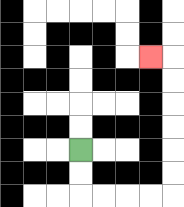{'start': '[3, 6]', 'end': '[6, 2]', 'path_directions': 'D,D,R,R,R,R,U,U,U,U,U,U,L', 'path_coordinates': '[[3, 6], [3, 7], [3, 8], [4, 8], [5, 8], [6, 8], [7, 8], [7, 7], [7, 6], [7, 5], [7, 4], [7, 3], [7, 2], [6, 2]]'}